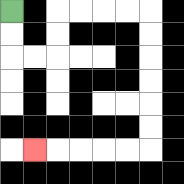{'start': '[0, 0]', 'end': '[1, 6]', 'path_directions': 'D,D,R,R,U,U,R,R,R,R,D,D,D,D,D,D,L,L,L,L,L', 'path_coordinates': '[[0, 0], [0, 1], [0, 2], [1, 2], [2, 2], [2, 1], [2, 0], [3, 0], [4, 0], [5, 0], [6, 0], [6, 1], [6, 2], [6, 3], [6, 4], [6, 5], [6, 6], [5, 6], [4, 6], [3, 6], [2, 6], [1, 6]]'}